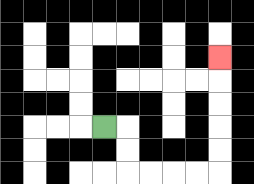{'start': '[4, 5]', 'end': '[9, 2]', 'path_directions': 'R,D,D,R,R,R,R,U,U,U,U,U', 'path_coordinates': '[[4, 5], [5, 5], [5, 6], [5, 7], [6, 7], [7, 7], [8, 7], [9, 7], [9, 6], [9, 5], [9, 4], [9, 3], [9, 2]]'}